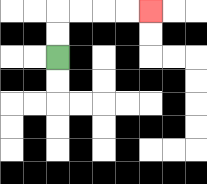{'start': '[2, 2]', 'end': '[6, 0]', 'path_directions': 'U,U,R,R,R,R', 'path_coordinates': '[[2, 2], [2, 1], [2, 0], [3, 0], [4, 0], [5, 0], [6, 0]]'}